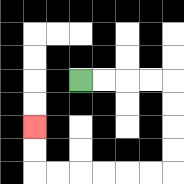{'start': '[3, 3]', 'end': '[1, 5]', 'path_directions': 'R,R,R,R,D,D,D,D,L,L,L,L,L,L,U,U', 'path_coordinates': '[[3, 3], [4, 3], [5, 3], [6, 3], [7, 3], [7, 4], [7, 5], [7, 6], [7, 7], [6, 7], [5, 7], [4, 7], [3, 7], [2, 7], [1, 7], [1, 6], [1, 5]]'}